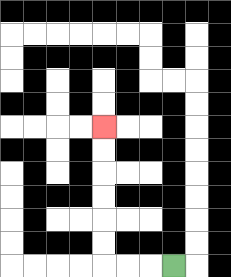{'start': '[7, 11]', 'end': '[4, 5]', 'path_directions': 'L,L,L,U,U,U,U,U,U', 'path_coordinates': '[[7, 11], [6, 11], [5, 11], [4, 11], [4, 10], [4, 9], [4, 8], [4, 7], [4, 6], [4, 5]]'}